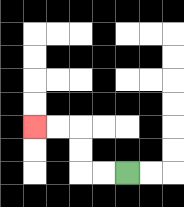{'start': '[5, 7]', 'end': '[1, 5]', 'path_directions': 'L,L,U,U,L,L', 'path_coordinates': '[[5, 7], [4, 7], [3, 7], [3, 6], [3, 5], [2, 5], [1, 5]]'}